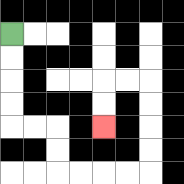{'start': '[0, 1]', 'end': '[4, 5]', 'path_directions': 'D,D,D,D,R,R,D,D,R,R,R,R,U,U,U,U,L,L,D,D', 'path_coordinates': '[[0, 1], [0, 2], [0, 3], [0, 4], [0, 5], [1, 5], [2, 5], [2, 6], [2, 7], [3, 7], [4, 7], [5, 7], [6, 7], [6, 6], [6, 5], [6, 4], [6, 3], [5, 3], [4, 3], [4, 4], [4, 5]]'}